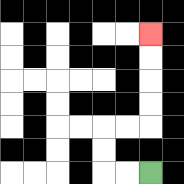{'start': '[6, 7]', 'end': '[6, 1]', 'path_directions': 'L,L,U,U,R,R,U,U,U,U', 'path_coordinates': '[[6, 7], [5, 7], [4, 7], [4, 6], [4, 5], [5, 5], [6, 5], [6, 4], [6, 3], [6, 2], [6, 1]]'}